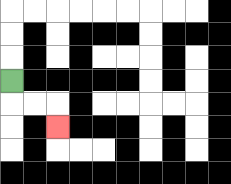{'start': '[0, 3]', 'end': '[2, 5]', 'path_directions': 'D,R,R,D', 'path_coordinates': '[[0, 3], [0, 4], [1, 4], [2, 4], [2, 5]]'}